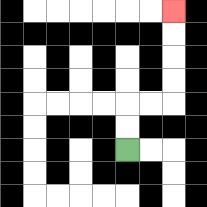{'start': '[5, 6]', 'end': '[7, 0]', 'path_directions': 'U,U,R,R,U,U,U,U', 'path_coordinates': '[[5, 6], [5, 5], [5, 4], [6, 4], [7, 4], [7, 3], [7, 2], [7, 1], [7, 0]]'}